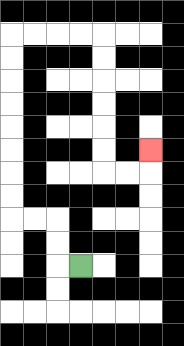{'start': '[3, 11]', 'end': '[6, 6]', 'path_directions': 'L,U,U,L,L,U,U,U,U,U,U,U,U,R,R,R,R,D,D,D,D,D,D,R,R,U', 'path_coordinates': '[[3, 11], [2, 11], [2, 10], [2, 9], [1, 9], [0, 9], [0, 8], [0, 7], [0, 6], [0, 5], [0, 4], [0, 3], [0, 2], [0, 1], [1, 1], [2, 1], [3, 1], [4, 1], [4, 2], [4, 3], [4, 4], [4, 5], [4, 6], [4, 7], [5, 7], [6, 7], [6, 6]]'}